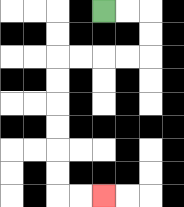{'start': '[4, 0]', 'end': '[4, 8]', 'path_directions': 'R,R,D,D,L,L,L,L,D,D,D,D,D,D,R,R', 'path_coordinates': '[[4, 0], [5, 0], [6, 0], [6, 1], [6, 2], [5, 2], [4, 2], [3, 2], [2, 2], [2, 3], [2, 4], [2, 5], [2, 6], [2, 7], [2, 8], [3, 8], [4, 8]]'}